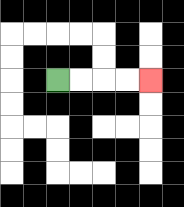{'start': '[2, 3]', 'end': '[6, 3]', 'path_directions': 'R,R,R,R', 'path_coordinates': '[[2, 3], [3, 3], [4, 3], [5, 3], [6, 3]]'}